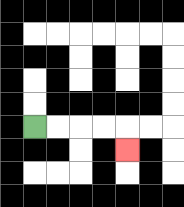{'start': '[1, 5]', 'end': '[5, 6]', 'path_directions': 'R,R,R,R,D', 'path_coordinates': '[[1, 5], [2, 5], [3, 5], [4, 5], [5, 5], [5, 6]]'}